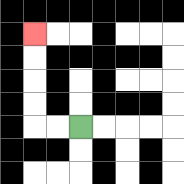{'start': '[3, 5]', 'end': '[1, 1]', 'path_directions': 'L,L,U,U,U,U', 'path_coordinates': '[[3, 5], [2, 5], [1, 5], [1, 4], [1, 3], [1, 2], [1, 1]]'}